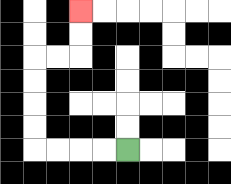{'start': '[5, 6]', 'end': '[3, 0]', 'path_directions': 'L,L,L,L,U,U,U,U,R,R,U,U', 'path_coordinates': '[[5, 6], [4, 6], [3, 6], [2, 6], [1, 6], [1, 5], [1, 4], [1, 3], [1, 2], [2, 2], [3, 2], [3, 1], [3, 0]]'}